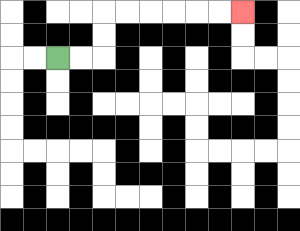{'start': '[2, 2]', 'end': '[10, 0]', 'path_directions': 'R,R,U,U,R,R,R,R,R,R', 'path_coordinates': '[[2, 2], [3, 2], [4, 2], [4, 1], [4, 0], [5, 0], [6, 0], [7, 0], [8, 0], [9, 0], [10, 0]]'}